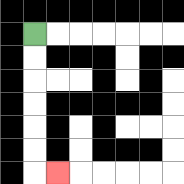{'start': '[1, 1]', 'end': '[2, 7]', 'path_directions': 'D,D,D,D,D,D,R', 'path_coordinates': '[[1, 1], [1, 2], [1, 3], [1, 4], [1, 5], [1, 6], [1, 7], [2, 7]]'}